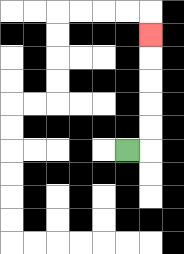{'start': '[5, 6]', 'end': '[6, 1]', 'path_directions': 'R,U,U,U,U,U', 'path_coordinates': '[[5, 6], [6, 6], [6, 5], [6, 4], [6, 3], [6, 2], [6, 1]]'}